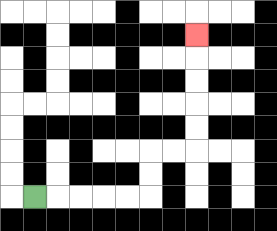{'start': '[1, 8]', 'end': '[8, 1]', 'path_directions': 'R,R,R,R,R,U,U,R,R,U,U,U,U,U', 'path_coordinates': '[[1, 8], [2, 8], [3, 8], [4, 8], [5, 8], [6, 8], [6, 7], [6, 6], [7, 6], [8, 6], [8, 5], [8, 4], [8, 3], [8, 2], [8, 1]]'}